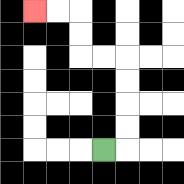{'start': '[4, 6]', 'end': '[1, 0]', 'path_directions': 'R,U,U,U,U,L,L,U,U,L,L', 'path_coordinates': '[[4, 6], [5, 6], [5, 5], [5, 4], [5, 3], [5, 2], [4, 2], [3, 2], [3, 1], [3, 0], [2, 0], [1, 0]]'}